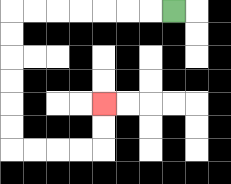{'start': '[7, 0]', 'end': '[4, 4]', 'path_directions': 'L,L,L,L,L,L,L,D,D,D,D,D,D,R,R,R,R,U,U', 'path_coordinates': '[[7, 0], [6, 0], [5, 0], [4, 0], [3, 0], [2, 0], [1, 0], [0, 0], [0, 1], [0, 2], [0, 3], [0, 4], [0, 5], [0, 6], [1, 6], [2, 6], [3, 6], [4, 6], [4, 5], [4, 4]]'}